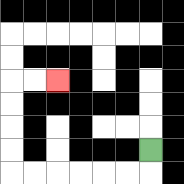{'start': '[6, 6]', 'end': '[2, 3]', 'path_directions': 'D,L,L,L,L,L,L,U,U,U,U,R,R', 'path_coordinates': '[[6, 6], [6, 7], [5, 7], [4, 7], [3, 7], [2, 7], [1, 7], [0, 7], [0, 6], [0, 5], [0, 4], [0, 3], [1, 3], [2, 3]]'}